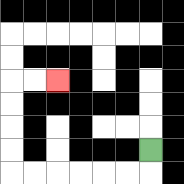{'start': '[6, 6]', 'end': '[2, 3]', 'path_directions': 'D,L,L,L,L,L,L,U,U,U,U,R,R', 'path_coordinates': '[[6, 6], [6, 7], [5, 7], [4, 7], [3, 7], [2, 7], [1, 7], [0, 7], [0, 6], [0, 5], [0, 4], [0, 3], [1, 3], [2, 3]]'}